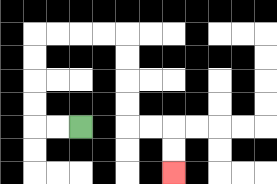{'start': '[3, 5]', 'end': '[7, 7]', 'path_directions': 'L,L,U,U,U,U,R,R,R,R,D,D,D,D,R,R,D,D', 'path_coordinates': '[[3, 5], [2, 5], [1, 5], [1, 4], [1, 3], [1, 2], [1, 1], [2, 1], [3, 1], [4, 1], [5, 1], [5, 2], [5, 3], [5, 4], [5, 5], [6, 5], [7, 5], [7, 6], [7, 7]]'}